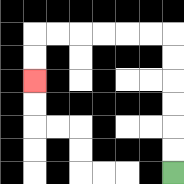{'start': '[7, 7]', 'end': '[1, 3]', 'path_directions': 'U,U,U,U,U,U,L,L,L,L,L,L,D,D', 'path_coordinates': '[[7, 7], [7, 6], [7, 5], [7, 4], [7, 3], [7, 2], [7, 1], [6, 1], [5, 1], [4, 1], [3, 1], [2, 1], [1, 1], [1, 2], [1, 3]]'}